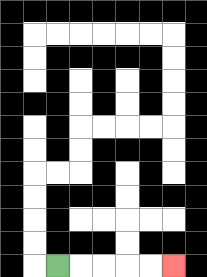{'start': '[2, 11]', 'end': '[7, 11]', 'path_directions': 'R,R,R,R,R', 'path_coordinates': '[[2, 11], [3, 11], [4, 11], [5, 11], [6, 11], [7, 11]]'}